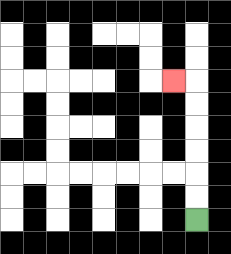{'start': '[8, 9]', 'end': '[7, 3]', 'path_directions': 'U,U,U,U,U,U,L', 'path_coordinates': '[[8, 9], [8, 8], [8, 7], [8, 6], [8, 5], [8, 4], [8, 3], [7, 3]]'}